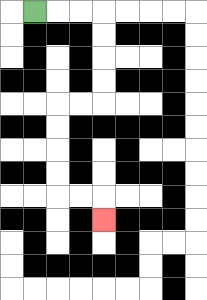{'start': '[1, 0]', 'end': '[4, 9]', 'path_directions': 'R,R,R,D,D,D,D,L,L,D,D,D,D,R,R,D', 'path_coordinates': '[[1, 0], [2, 0], [3, 0], [4, 0], [4, 1], [4, 2], [4, 3], [4, 4], [3, 4], [2, 4], [2, 5], [2, 6], [2, 7], [2, 8], [3, 8], [4, 8], [4, 9]]'}